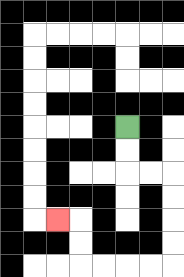{'start': '[5, 5]', 'end': '[2, 9]', 'path_directions': 'D,D,R,R,D,D,D,D,L,L,L,L,U,U,L', 'path_coordinates': '[[5, 5], [5, 6], [5, 7], [6, 7], [7, 7], [7, 8], [7, 9], [7, 10], [7, 11], [6, 11], [5, 11], [4, 11], [3, 11], [3, 10], [3, 9], [2, 9]]'}